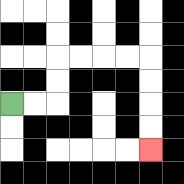{'start': '[0, 4]', 'end': '[6, 6]', 'path_directions': 'R,R,U,U,R,R,R,R,D,D,D,D', 'path_coordinates': '[[0, 4], [1, 4], [2, 4], [2, 3], [2, 2], [3, 2], [4, 2], [5, 2], [6, 2], [6, 3], [6, 4], [6, 5], [6, 6]]'}